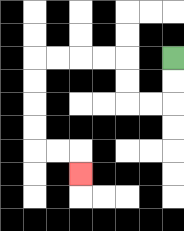{'start': '[7, 2]', 'end': '[3, 7]', 'path_directions': 'D,D,L,L,U,U,L,L,L,L,D,D,D,D,R,R,D', 'path_coordinates': '[[7, 2], [7, 3], [7, 4], [6, 4], [5, 4], [5, 3], [5, 2], [4, 2], [3, 2], [2, 2], [1, 2], [1, 3], [1, 4], [1, 5], [1, 6], [2, 6], [3, 6], [3, 7]]'}